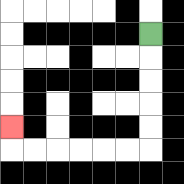{'start': '[6, 1]', 'end': '[0, 5]', 'path_directions': 'D,D,D,D,D,L,L,L,L,L,L,U', 'path_coordinates': '[[6, 1], [6, 2], [6, 3], [6, 4], [6, 5], [6, 6], [5, 6], [4, 6], [3, 6], [2, 6], [1, 6], [0, 6], [0, 5]]'}